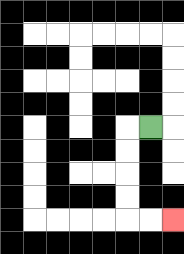{'start': '[6, 5]', 'end': '[7, 9]', 'path_directions': 'L,D,D,D,D,R,R', 'path_coordinates': '[[6, 5], [5, 5], [5, 6], [5, 7], [5, 8], [5, 9], [6, 9], [7, 9]]'}